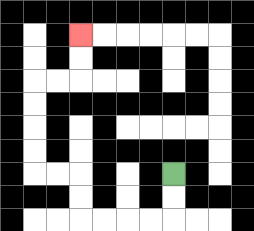{'start': '[7, 7]', 'end': '[3, 1]', 'path_directions': 'D,D,L,L,L,L,U,U,L,L,U,U,U,U,R,R,U,U', 'path_coordinates': '[[7, 7], [7, 8], [7, 9], [6, 9], [5, 9], [4, 9], [3, 9], [3, 8], [3, 7], [2, 7], [1, 7], [1, 6], [1, 5], [1, 4], [1, 3], [2, 3], [3, 3], [3, 2], [3, 1]]'}